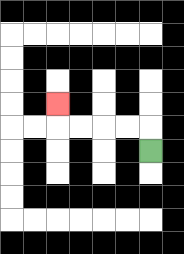{'start': '[6, 6]', 'end': '[2, 4]', 'path_directions': 'U,L,L,L,L,U', 'path_coordinates': '[[6, 6], [6, 5], [5, 5], [4, 5], [3, 5], [2, 5], [2, 4]]'}